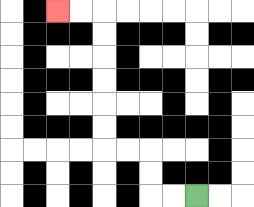{'start': '[8, 8]', 'end': '[2, 0]', 'path_directions': 'L,L,U,U,L,L,U,U,U,U,U,U,L,L', 'path_coordinates': '[[8, 8], [7, 8], [6, 8], [6, 7], [6, 6], [5, 6], [4, 6], [4, 5], [4, 4], [4, 3], [4, 2], [4, 1], [4, 0], [3, 0], [2, 0]]'}